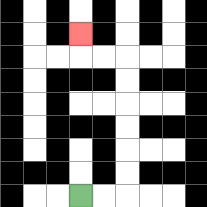{'start': '[3, 8]', 'end': '[3, 1]', 'path_directions': 'R,R,U,U,U,U,U,U,L,L,U', 'path_coordinates': '[[3, 8], [4, 8], [5, 8], [5, 7], [5, 6], [5, 5], [5, 4], [5, 3], [5, 2], [4, 2], [3, 2], [3, 1]]'}